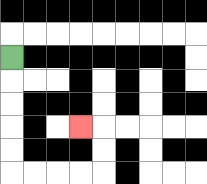{'start': '[0, 2]', 'end': '[3, 5]', 'path_directions': 'D,D,D,D,D,R,R,R,R,U,U,L', 'path_coordinates': '[[0, 2], [0, 3], [0, 4], [0, 5], [0, 6], [0, 7], [1, 7], [2, 7], [3, 7], [4, 7], [4, 6], [4, 5], [3, 5]]'}